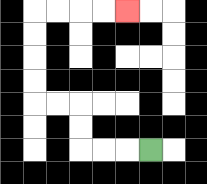{'start': '[6, 6]', 'end': '[5, 0]', 'path_directions': 'L,L,L,U,U,L,L,U,U,U,U,R,R,R,R', 'path_coordinates': '[[6, 6], [5, 6], [4, 6], [3, 6], [3, 5], [3, 4], [2, 4], [1, 4], [1, 3], [1, 2], [1, 1], [1, 0], [2, 0], [3, 0], [4, 0], [5, 0]]'}